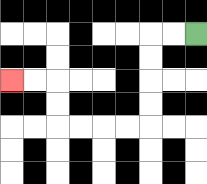{'start': '[8, 1]', 'end': '[0, 3]', 'path_directions': 'L,L,D,D,D,D,L,L,L,L,U,U,L,L', 'path_coordinates': '[[8, 1], [7, 1], [6, 1], [6, 2], [6, 3], [6, 4], [6, 5], [5, 5], [4, 5], [3, 5], [2, 5], [2, 4], [2, 3], [1, 3], [0, 3]]'}